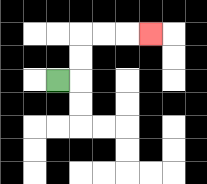{'start': '[2, 3]', 'end': '[6, 1]', 'path_directions': 'R,U,U,R,R,R', 'path_coordinates': '[[2, 3], [3, 3], [3, 2], [3, 1], [4, 1], [5, 1], [6, 1]]'}